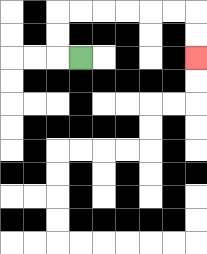{'start': '[3, 2]', 'end': '[8, 2]', 'path_directions': 'L,U,U,R,R,R,R,R,R,D,D', 'path_coordinates': '[[3, 2], [2, 2], [2, 1], [2, 0], [3, 0], [4, 0], [5, 0], [6, 0], [7, 0], [8, 0], [8, 1], [8, 2]]'}